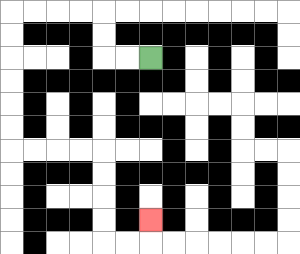{'start': '[6, 2]', 'end': '[6, 9]', 'path_directions': 'L,L,U,U,L,L,L,L,D,D,D,D,D,D,R,R,R,R,D,D,D,D,R,R,U', 'path_coordinates': '[[6, 2], [5, 2], [4, 2], [4, 1], [4, 0], [3, 0], [2, 0], [1, 0], [0, 0], [0, 1], [0, 2], [0, 3], [0, 4], [0, 5], [0, 6], [1, 6], [2, 6], [3, 6], [4, 6], [4, 7], [4, 8], [4, 9], [4, 10], [5, 10], [6, 10], [6, 9]]'}